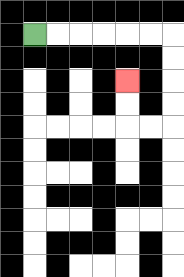{'start': '[1, 1]', 'end': '[5, 3]', 'path_directions': 'R,R,R,R,R,R,D,D,D,D,L,L,U,U', 'path_coordinates': '[[1, 1], [2, 1], [3, 1], [4, 1], [5, 1], [6, 1], [7, 1], [7, 2], [7, 3], [7, 4], [7, 5], [6, 5], [5, 5], [5, 4], [5, 3]]'}